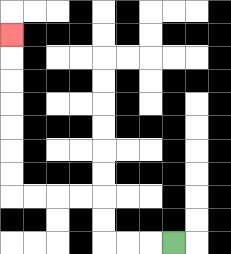{'start': '[7, 10]', 'end': '[0, 1]', 'path_directions': 'L,L,L,U,U,L,L,L,L,U,U,U,U,U,U,U', 'path_coordinates': '[[7, 10], [6, 10], [5, 10], [4, 10], [4, 9], [4, 8], [3, 8], [2, 8], [1, 8], [0, 8], [0, 7], [0, 6], [0, 5], [0, 4], [0, 3], [0, 2], [0, 1]]'}